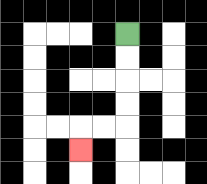{'start': '[5, 1]', 'end': '[3, 6]', 'path_directions': 'D,D,D,D,L,L,D', 'path_coordinates': '[[5, 1], [5, 2], [5, 3], [5, 4], [5, 5], [4, 5], [3, 5], [3, 6]]'}